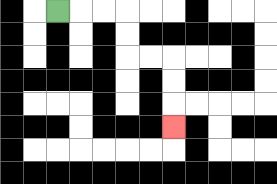{'start': '[2, 0]', 'end': '[7, 5]', 'path_directions': 'R,R,R,D,D,R,R,D,D,D', 'path_coordinates': '[[2, 0], [3, 0], [4, 0], [5, 0], [5, 1], [5, 2], [6, 2], [7, 2], [7, 3], [7, 4], [7, 5]]'}